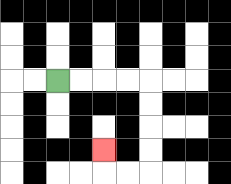{'start': '[2, 3]', 'end': '[4, 6]', 'path_directions': 'R,R,R,R,D,D,D,D,L,L,U', 'path_coordinates': '[[2, 3], [3, 3], [4, 3], [5, 3], [6, 3], [6, 4], [6, 5], [6, 6], [6, 7], [5, 7], [4, 7], [4, 6]]'}